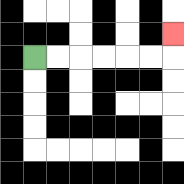{'start': '[1, 2]', 'end': '[7, 1]', 'path_directions': 'R,R,R,R,R,R,U', 'path_coordinates': '[[1, 2], [2, 2], [3, 2], [4, 2], [5, 2], [6, 2], [7, 2], [7, 1]]'}